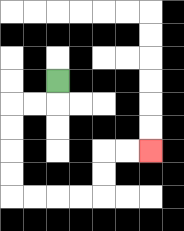{'start': '[2, 3]', 'end': '[6, 6]', 'path_directions': 'D,L,L,D,D,D,D,R,R,R,R,U,U,R,R', 'path_coordinates': '[[2, 3], [2, 4], [1, 4], [0, 4], [0, 5], [0, 6], [0, 7], [0, 8], [1, 8], [2, 8], [3, 8], [4, 8], [4, 7], [4, 6], [5, 6], [6, 6]]'}